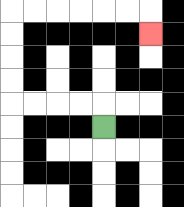{'start': '[4, 5]', 'end': '[6, 1]', 'path_directions': 'U,L,L,L,L,U,U,U,U,R,R,R,R,R,R,D', 'path_coordinates': '[[4, 5], [4, 4], [3, 4], [2, 4], [1, 4], [0, 4], [0, 3], [0, 2], [0, 1], [0, 0], [1, 0], [2, 0], [3, 0], [4, 0], [5, 0], [6, 0], [6, 1]]'}